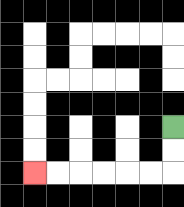{'start': '[7, 5]', 'end': '[1, 7]', 'path_directions': 'D,D,L,L,L,L,L,L', 'path_coordinates': '[[7, 5], [7, 6], [7, 7], [6, 7], [5, 7], [4, 7], [3, 7], [2, 7], [1, 7]]'}